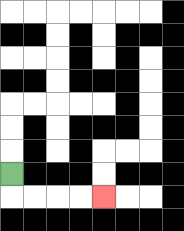{'start': '[0, 7]', 'end': '[4, 8]', 'path_directions': 'D,R,R,R,R', 'path_coordinates': '[[0, 7], [0, 8], [1, 8], [2, 8], [3, 8], [4, 8]]'}